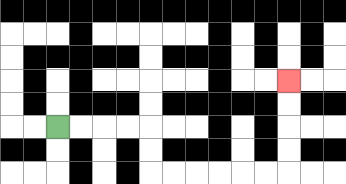{'start': '[2, 5]', 'end': '[12, 3]', 'path_directions': 'R,R,R,R,D,D,R,R,R,R,R,R,U,U,U,U', 'path_coordinates': '[[2, 5], [3, 5], [4, 5], [5, 5], [6, 5], [6, 6], [6, 7], [7, 7], [8, 7], [9, 7], [10, 7], [11, 7], [12, 7], [12, 6], [12, 5], [12, 4], [12, 3]]'}